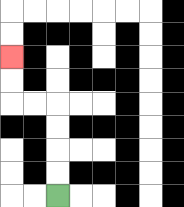{'start': '[2, 8]', 'end': '[0, 2]', 'path_directions': 'U,U,U,U,L,L,U,U', 'path_coordinates': '[[2, 8], [2, 7], [2, 6], [2, 5], [2, 4], [1, 4], [0, 4], [0, 3], [0, 2]]'}